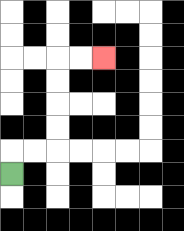{'start': '[0, 7]', 'end': '[4, 2]', 'path_directions': 'U,R,R,U,U,U,U,R,R', 'path_coordinates': '[[0, 7], [0, 6], [1, 6], [2, 6], [2, 5], [2, 4], [2, 3], [2, 2], [3, 2], [4, 2]]'}